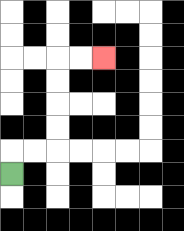{'start': '[0, 7]', 'end': '[4, 2]', 'path_directions': 'U,R,R,U,U,U,U,R,R', 'path_coordinates': '[[0, 7], [0, 6], [1, 6], [2, 6], [2, 5], [2, 4], [2, 3], [2, 2], [3, 2], [4, 2]]'}